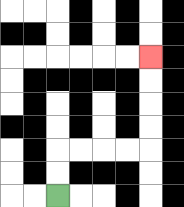{'start': '[2, 8]', 'end': '[6, 2]', 'path_directions': 'U,U,R,R,R,R,U,U,U,U', 'path_coordinates': '[[2, 8], [2, 7], [2, 6], [3, 6], [4, 6], [5, 6], [6, 6], [6, 5], [6, 4], [6, 3], [6, 2]]'}